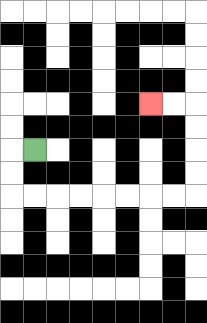{'start': '[1, 6]', 'end': '[6, 4]', 'path_directions': 'L,D,D,R,R,R,R,R,R,R,R,U,U,U,U,L,L', 'path_coordinates': '[[1, 6], [0, 6], [0, 7], [0, 8], [1, 8], [2, 8], [3, 8], [4, 8], [5, 8], [6, 8], [7, 8], [8, 8], [8, 7], [8, 6], [8, 5], [8, 4], [7, 4], [6, 4]]'}